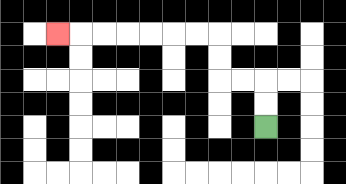{'start': '[11, 5]', 'end': '[2, 1]', 'path_directions': 'U,U,L,L,U,U,L,L,L,L,L,L,L', 'path_coordinates': '[[11, 5], [11, 4], [11, 3], [10, 3], [9, 3], [9, 2], [9, 1], [8, 1], [7, 1], [6, 1], [5, 1], [4, 1], [3, 1], [2, 1]]'}